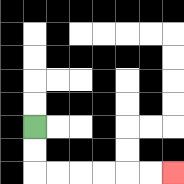{'start': '[1, 5]', 'end': '[7, 7]', 'path_directions': 'D,D,R,R,R,R,R,R', 'path_coordinates': '[[1, 5], [1, 6], [1, 7], [2, 7], [3, 7], [4, 7], [5, 7], [6, 7], [7, 7]]'}